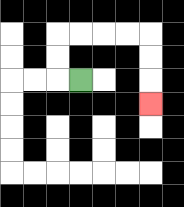{'start': '[3, 3]', 'end': '[6, 4]', 'path_directions': 'L,U,U,R,R,R,R,D,D,D', 'path_coordinates': '[[3, 3], [2, 3], [2, 2], [2, 1], [3, 1], [4, 1], [5, 1], [6, 1], [6, 2], [6, 3], [6, 4]]'}